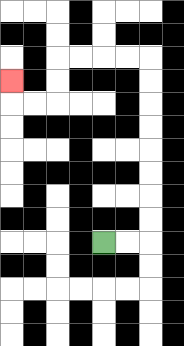{'start': '[4, 10]', 'end': '[0, 3]', 'path_directions': 'R,R,U,U,U,U,U,U,U,U,L,L,L,L,D,D,L,L,U', 'path_coordinates': '[[4, 10], [5, 10], [6, 10], [6, 9], [6, 8], [6, 7], [6, 6], [6, 5], [6, 4], [6, 3], [6, 2], [5, 2], [4, 2], [3, 2], [2, 2], [2, 3], [2, 4], [1, 4], [0, 4], [0, 3]]'}